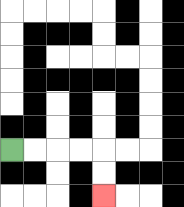{'start': '[0, 6]', 'end': '[4, 8]', 'path_directions': 'R,R,R,R,D,D', 'path_coordinates': '[[0, 6], [1, 6], [2, 6], [3, 6], [4, 6], [4, 7], [4, 8]]'}